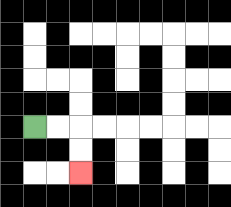{'start': '[1, 5]', 'end': '[3, 7]', 'path_directions': 'R,R,D,D', 'path_coordinates': '[[1, 5], [2, 5], [3, 5], [3, 6], [3, 7]]'}